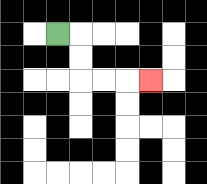{'start': '[2, 1]', 'end': '[6, 3]', 'path_directions': 'R,D,D,R,R,R', 'path_coordinates': '[[2, 1], [3, 1], [3, 2], [3, 3], [4, 3], [5, 3], [6, 3]]'}